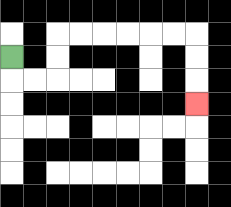{'start': '[0, 2]', 'end': '[8, 4]', 'path_directions': 'D,R,R,U,U,R,R,R,R,R,R,D,D,D', 'path_coordinates': '[[0, 2], [0, 3], [1, 3], [2, 3], [2, 2], [2, 1], [3, 1], [4, 1], [5, 1], [6, 1], [7, 1], [8, 1], [8, 2], [8, 3], [8, 4]]'}